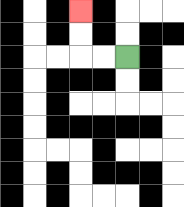{'start': '[5, 2]', 'end': '[3, 0]', 'path_directions': 'L,L,U,U', 'path_coordinates': '[[5, 2], [4, 2], [3, 2], [3, 1], [3, 0]]'}